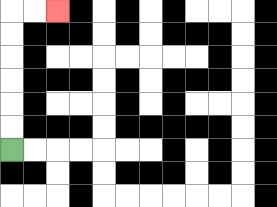{'start': '[0, 6]', 'end': '[2, 0]', 'path_directions': 'U,U,U,U,U,U,R,R', 'path_coordinates': '[[0, 6], [0, 5], [0, 4], [0, 3], [0, 2], [0, 1], [0, 0], [1, 0], [2, 0]]'}